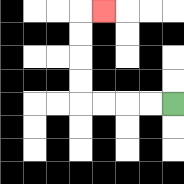{'start': '[7, 4]', 'end': '[4, 0]', 'path_directions': 'L,L,L,L,U,U,U,U,R', 'path_coordinates': '[[7, 4], [6, 4], [5, 4], [4, 4], [3, 4], [3, 3], [3, 2], [3, 1], [3, 0], [4, 0]]'}